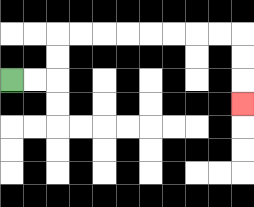{'start': '[0, 3]', 'end': '[10, 4]', 'path_directions': 'R,R,U,U,R,R,R,R,R,R,R,R,D,D,D', 'path_coordinates': '[[0, 3], [1, 3], [2, 3], [2, 2], [2, 1], [3, 1], [4, 1], [5, 1], [6, 1], [7, 1], [8, 1], [9, 1], [10, 1], [10, 2], [10, 3], [10, 4]]'}